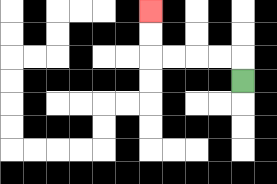{'start': '[10, 3]', 'end': '[6, 0]', 'path_directions': 'U,L,L,L,L,U,U', 'path_coordinates': '[[10, 3], [10, 2], [9, 2], [8, 2], [7, 2], [6, 2], [6, 1], [6, 0]]'}